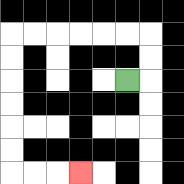{'start': '[5, 3]', 'end': '[3, 7]', 'path_directions': 'R,U,U,L,L,L,L,L,L,D,D,D,D,D,D,R,R,R', 'path_coordinates': '[[5, 3], [6, 3], [6, 2], [6, 1], [5, 1], [4, 1], [3, 1], [2, 1], [1, 1], [0, 1], [0, 2], [0, 3], [0, 4], [0, 5], [0, 6], [0, 7], [1, 7], [2, 7], [3, 7]]'}